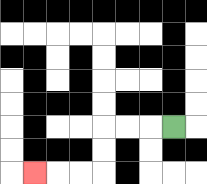{'start': '[7, 5]', 'end': '[1, 7]', 'path_directions': 'L,L,L,D,D,L,L,L', 'path_coordinates': '[[7, 5], [6, 5], [5, 5], [4, 5], [4, 6], [4, 7], [3, 7], [2, 7], [1, 7]]'}